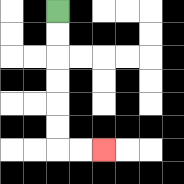{'start': '[2, 0]', 'end': '[4, 6]', 'path_directions': 'D,D,D,D,D,D,R,R', 'path_coordinates': '[[2, 0], [2, 1], [2, 2], [2, 3], [2, 4], [2, 5], [2, 6], [3, 6], [4, 6]]'}